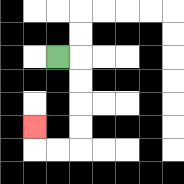{'start': '[2, 2]', 'end': '[1, 5]', 'path_directions': 'R,D,D,D,D,L,L,U', 'path_coordinates': '[[2, 2], [3, 2], [3, 3], [3, 4], [3, 5], [3, 6], [2, 6], [1, 6], [1, 5]]'}